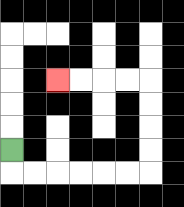{'start': '[0, 6]', 'end': '[2, 3]', 'path_directions': 'D,R,R,R,R,R,R,U,U,U,U,L,L,L,L', 'path_coordinates': '[[0, 6], [0, 7], [1, 7], [2, 7], [3, 7], [4, 7], [5, 7], [6, 7], [6, 6], [6, 5], [6, 4], [6, 3], [5, 3], [4, 3], [3, 3], [2, 3]]'}